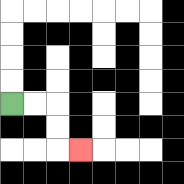{'start': '[0, 4]', 'end': '[3, 6]', 'path_directions': 'R,R,D,D,R', 'path_coordinates': '[[0, 4], [1, 4], [2, 4], [2, 5], [2, 6], [3, 6]]'}